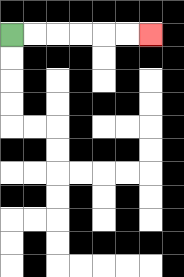{'start': '[0, 1]', 'end': '[6, 1]', 'path_directions': 'R,R,R,R,R,R', 'path_coordinates': '[[0, 1], [1, 1], [2, 1], [3, 1], [4, 1], [5, 1], [6, 1]]'}